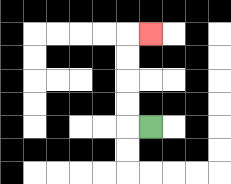{'start': '[6, 5]', 'end': '[6, 1]', 'path_directions': 'L,U,U,U,U,R', 'path_coordinates': '[[6, 5], [5, 5], [5, 4], [5, 3], [5, 2], [5, 1], [6, 1]]'}